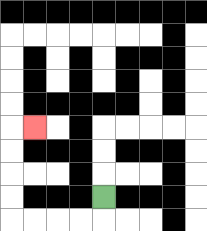{'start': '[4, 8]', 'end': '[1, 5]', 'path_directions': 'D,L,L,L,L,U,U,U,U,R', 'path_coordinates': '[[4, 8], [4, 9], [3, 9], [2, 9], [1, 9], [0, 9], [0, 8], [0, 7], [0, 6], [0, 5], [1, 5]]'}